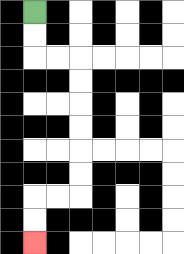{'start': '[1, 0]', 'end': '[1, 10]', 'path_directions': 'D,D,R,R,D,D,D,D,D,D,L,L,D,D', 'path_coordinates': '[[1, 0], [1, 1], [1, 2], [2, 2], [3, 2], [3, 3], [3, 4], [3, 5], [3, 6], [3, 7], [3, 8], [2, 8], [1, 8], [1, 9], [1, 10]]'}